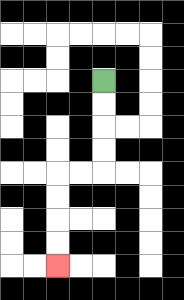{'start': '[4, 3]', 'end': '[2, 11]', 'path_directions': 'D,D,D,D,L,L,D,D,D,D', 'path_coordinates': '[[4, 3], [4, 4], [4, 5], [4, 6], [4, 7], [3, 7], [2, 7], [2, 8], [2, 9], [2, 10], [2, 11]]'}